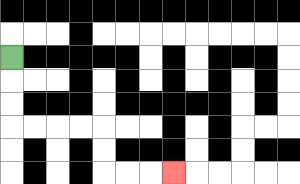{'start': '[0, 2]', 'end': '[7, 7]', 'path_directions': 'D,D,D,R,R,R,R,D,D,R,R,R', 'path_coordinates': '[[0, 2], [0, 3], [0, 4], [0, 5], [1, 5], [2, 5], [3, 5], [4, 5], [4, 6], [4, 7], [5, 7], [6, 7], [7, 7]]'}